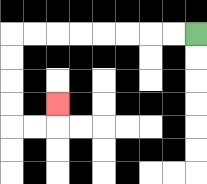{'start': '[8, 1]', 'end': '[2, 4]', 'path_directions': 'L,L,L,L,L,L,L,L,D,D,D,D,R,R,U', 'path_coordinates': '[[8, 1], [7, 1], [6, 1], [5, 1], [4, 1], [3, 1], [2, 1], [1, 1], [0, 1], [0, 2], [0, 3], [0, 4], [0, 5], [1, 5], [2, 5], [2, 4]]'}